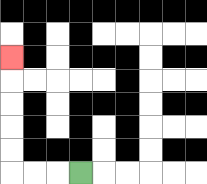{'start': '[3, 7]', 'end': '[0, 2]', 'path_directions': 'L,L,L,U,U,U,U,U', 'path_coordinates': '[[3, 7], [2, 7], [1, 7], [0, 7], [0, 6], [0, 5], [0, 4], [0, 3], [0, 2]]'}